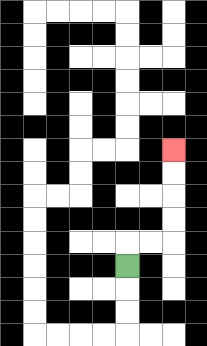{'start': '[5, 11]', 'end': '[7, 6]', 'path_directions': 'U,R,R,U,U,U,U', 'path_coordinates': '[[5, 11], [5, 10], [6, 10], [7, 10], [7, 9], [7, 8], [7, 7], [7, 6]]'}